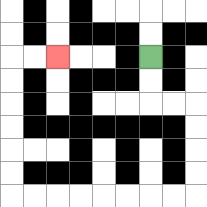{'start': '[6, 2]', 'end': '[2, 2]', 'path_directions': 'D,D,R,R,D,D,D,D,L,L,L,L,L,L,L,L,U,U,U,U,U,U,R,R', 'path_coordinates': '[[6, 2], [6, 3], [6, 4], [7, 4], [8, 4], [8, 5], [8, 6], [8, 7], [8, 8], [7, 8], [6, 8], [5, 8], [4, 8], [3, 8], [2, 8], [1, 8], [0, 8], [0, 7], [0, 6], [0, 5], [0, 4], [0, 3], [0, 2], [1, 2], [2, 2]]'}